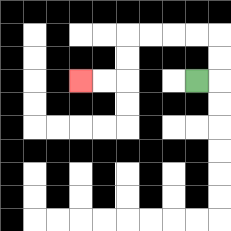{'start': '[8, 3]', 'end': '[3, 3]', 'path_directions': 'R,U,U,L,L,L,L,D,D,L,L', 'path_coordinates': '[[8, 3], [9, 3], [9, 2], [9, 1], [8, 1], [7, 1], [6, 1], [5, 1], [5, 2], [5, 3], [4, 3], [3, 3]]'}